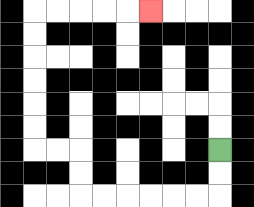{'start': '[9, 6]', 'end': '[6, 0]', 'path_directions': 'D,D,L,L,L,L,L,L,U,U,L,L,U,U,U,U,U,U,R,R,R,R,R', 'path_coordinates': '[[9, 6], [9, 7], [9, 8], [8, 8], [7, 8], [6, 8], [5, 8], [4, 8], [3, 8], [3, 7], [3, 6], [2, 6], [1, 6], [1, 5], [1, 4], [1, 3], [1, 2], [1, 1], [1, 0], [2, 0], [3, 0], [4, 0], [5, 0], [6, 0]]'}